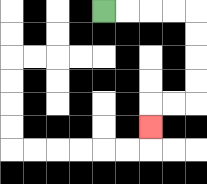{'start': '[4, 0]', 'end': '[6, 5]', 'path_directions': 'R,R,R,R,D,D,D,D,L,L,D', 'path_coordinates': '[[4, 0], [5, 0], [6, 0], [7, 0], [8, 0], [8, 1], [8, 2], [8, 3], [8, 4], [7, 4], [6, 4], [6, 5]]'}